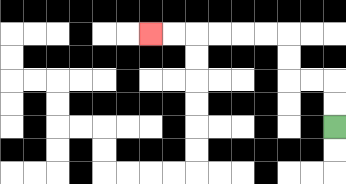{'start': '[14, 5]', 'end': '[6, 1]', 'path_directions': 'U,U,L,L,U,U,L,L,L,L,L,L', 'path_coordinates': '[[14, 5], [14, 4], [14, 3], [13, 3], [12, 3], [12, 2], [12, 1], [11, 1], [10, 1], [9, 1], [8, 1], [7, 1], [6, 1]]'}